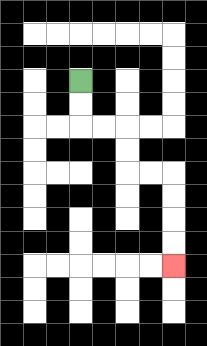{'start': '[3, 3]', 'end': '[7, 11]', 'path_directions': 'D,D,R,R,D,D,R,R,D,D,D,D', 'path_coordinates': '[[3, 3], [3, 4], [3, 5], [4, 5], [5, 5], [5, 6], [5, 7], [6, 7], [7, 7], [7, 8], [7, 9], [7, 10], [7, 11]]'}